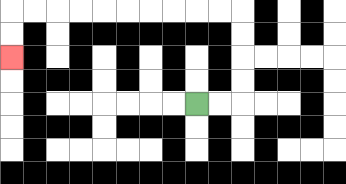{'start': '[8, 4]', 'end': '[0, 2]', 'path_directions': 'R,R,U,U,U,U,L,L,L,L,L,L,L,L,L,L,D,D', 'path_coordinates': '[[8, 4], [9, 4], [10, 4], [10, 3], [10, 2], [10, 1], [10, 0], [9, 0], [8, 0], [7, 0], [6, 0], [5, 0], [4, 0], [3, 0], [2, 0], [1, 0], [0, 0], [0, 1], [0, 2]]'}